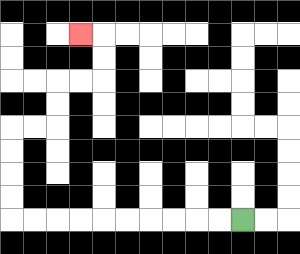{'start': '[10, 9]', 'end': '[3, 1]', 'path_directions': 'L,L,L,L,L,L,L,L,L,L,U,U,U,U,R,R,U,U,R,R,U,U,L', 'path_coordinates': '[[10, 9], [9, 9], [8, 9], [7, 9], [6, 9], [5, 9], [4, 9], [3, 9], [2, 9], [1, 9], [0, 9], [0, 8], [0, 7], [0, 6], [0, 5], [1, 5], [2, 5], [2, 4], [2, 3], [3, 3], [4, 3], [4, 2], [4, 1], [3, 1]]'}